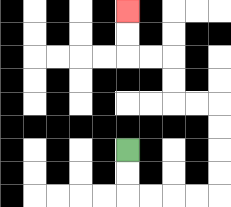{'start': '[5, 6]', 'end': '[5, 0]', 'path_directions': 'D,D,R,R,R,R,U,U,U,U,L,L,U,U,L,L,U,U', 'path_coordinates': '[[5, 6], [5, 7], [5, 8], [6, 8], [7, 8], [8, 8], [9, 8], [9, 7], [9, 6], [9, 5], [9, 4], [8, 4], [7, 4], [7, 3], [7, 2], [6, 2], [5, 2], [5, 1], [5, 0]]'}